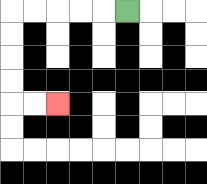{'start': '[5, 0]', 'end': '[2, 4]', 'path_directions': 'L,L,L,L,L,D,D,D,D,R,R', 'path_coordinates': '[[5, 0], [4, 0], [3, 0], [2, 0], [1, 0], [0, 0], [0, 1], [0, 2], [0, 3], [0, 4], [1, 4], [2, 4]]'}